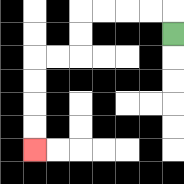{'start': '[7, 1]', 'end': '[1, 6]', 'path_directions': 'U,L,L,L,L,D,D,L,L,D,D,D,D', 'path_coordinates': '[[7, 1], [7, 0], [6, 0], [5, 0], [4, 0], [3, 0], [3, 1], [3, 2], [2, 2], [1, 2], [1, 3], [1, 4], [1, 5], [1, 6]]'}